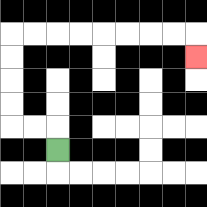{'start': '[2, 6]', 'end': '[8, 2]', 'path_directions': 'U,L,L,U,U,U,U,R,R,R,R,R,R,R,R,D', 'path_coordinates': '[[2, 6], [2, 5], [1, 5], [0, 5], [0, 4], [0, 3], [0, 2], [0, 1], [1, 1], [2, 1], [3, 1], [4, 1], [5, 1], [6, 1], [7, 1], [8, 1], [8, 2]]'}